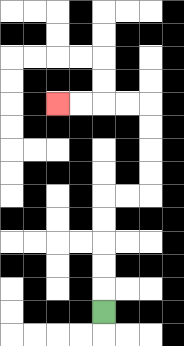{'start': '[4, 13]', 'end': '[2, 4]', 'path_directions': 'U,U,U,U,U,R,R,U,U,U,U,L,L,L,L', 'path_coordinates': '[[4, 13], [4, 12], [4, 11], [4, 10], [4, 9], [4, 8], [5, 8], [6, 8], [6, 7], [6, 6], [6, 5], [6, 4], [5, 4], [4, 4], [3, 4], [2, 4]]'}